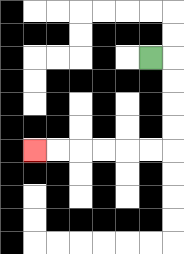{'start': '[6, 2]', 'end': '[1, 6]', 'path_directions': 'R,D,D,D,D,L,L,L,L,L,L', 'path_coordinates': '[[6, 2], [7, 2], [7, 3], [7, 4], [7, 5], [7, 6], [6, 6], [5, 6], [4, 6], [3, 6], [2, 6], [1, 6]]'}